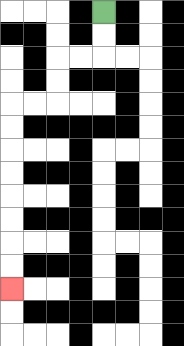{'start': '[4, 0]', 'end': '[0, 12]', 'path_directions': 'D,D,L,L,D,D,L,L,D,D,D,D,D,D,D,D', 'path_coordinates': '[[4, 0], [4, 1], [4, 2], [3, 2], [2, 2], [2, 3], [2, 4], [1, 4], [0, 4], [0, 5], [0, 6], [0, 7], [0, 8], [0, 9], [0, 10], [0, 11], [0, 12]]'}